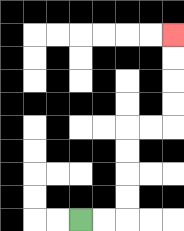{'start': '[3, 9]', 'end': '[7, 1]', 'path_directions': 'R,R,U,U,U,U,R,R,U,U,U,U', 'path_coordinates': '[[3, 9], [4, 9], [5, 9], [5, 8], [5, 7], [5, 6], [5, 5], [6, 5], [7, 5], [7, 4], [7, 3], [7, 2], [7, 1]]'}